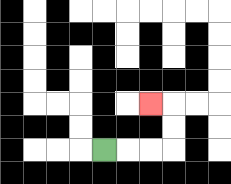{'start': '[4, 6]', 'end': '[6, 4]', 'path_directions': 'R,R,R,U,U,L', 'path_coordinates': '[[4, 6], [5, 6], [6, 6], [7, 6], [7, 5], [7, 4], [6, 4]]'}